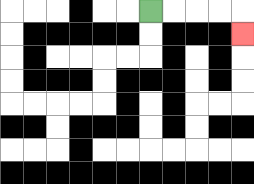{'start': '[6, 0]', 'end': '[10, 1]', 'path_directions': 'R,R,R,R,D', 'path_coordinates': '[[6, 0], [7, 0], [8, 0], [9, 0], [10, 0], [10, 1]]'}